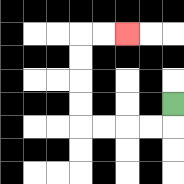{'start': '[7, 4]', 'end': '[5, 1]', 'path_directions': 'D,L,L,L,L,U,U,U,U,R,R', 'path_coordinates': '[[7, 4], [7, 5], [6, 5], [5, 5], [4, 5], [3, 5], [3, 4], [3, 3], [3, 2], [3, 1], [4, 1], [5, 1]]'}